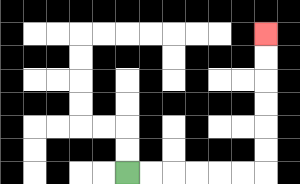{'start': '[5, 7]', 'end': '[11, 1]', 'path_directions': 'R,R,R,R,R,R,U,U,U,U,U,U', 'path_coordinates': '[[5, 7], [6, 7], [7, 7], [8, 7], [9, 7], [10, 7], [11, 7], [11, 6], [11, 5], [11, 4], [11, 3], [11, 2], [11, 1]]'}